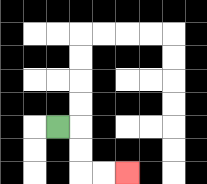{'start': '[2, 5]', 'end': '[5, 7]', 'path_directions': 'R,D,D,R,R', 'path_coordinates': '[[2, 5], [3, 5], [3, 6], [3, 7], [4, 7], [5, 7]]'}